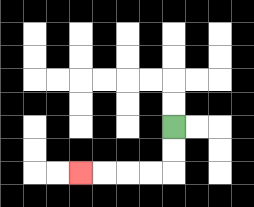{'start': '[7, 5]', 'end': '[3, 7]', 'path_directions': 'D,D,L,L,L,L', 'path_coordinates': '[[7, 5], [7, 6], [7, 7], [6, 7], [5, 7], [4, 7], [3, 7]]'}